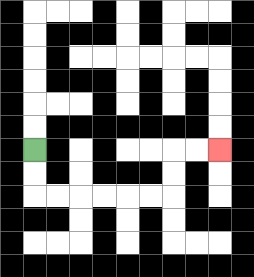{'start': '[1, 6]', 'end': '[9, 6]', 'path_directions': 'D,D,R,R,R,R,R,R,U,U,R,R', 'path_coordinates': '[[1, 6], [1, 7], [1, 8], [2, 8], [3, 8], [4, 8], [5, 8], [6, 8], [7, 8], [7, 7], [7, 6], [8, 6], [9, 6]]'}